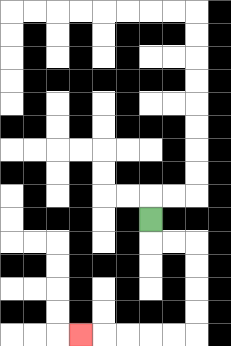{'start': '[6, 9]', 'end': '[3, 14]', 'path_directions': 'D,R,R,D,D,D,D,L,L,L,L,L', 'path_coordinates': '[[6, 9], [6, 10], [7, 10], [8, 10], [8, 11], [8, 12], [8, 13], [8, 14], [7, 14], [6, 14], [5, 14], [4, 14], [3, 14]]'}